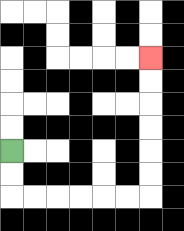{'start': '[0, 6]', 'end': '[6, 2]', 'path_directions': 'D,D,R,R,R,R,R,R,U,U,U,U,U,U', 'path_coordinates': '[[0, 6], [0, 7], [0, 8], [1, 8], [2, 8], [3, 8], [4, 8], [5, 8], [6, 8], [6, 7], [6, 6], [6, 5], [6, 4], [6, 3], [6, 2]]'}